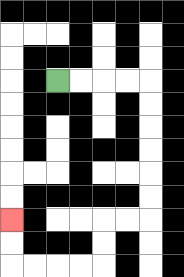{'start': '[2, 3]', 'end': '[0, 9]', 'path_directions': 'R,R,R,R,D,D,D,D,D,D,L,L,D,D,L,L,L,L,U,U', 'path_coordinates': '[[2, 3], [3, 3], [4, 3], [5, 3], [6, 3], [6, 4], [6, 5], [6, 6], [6, 7], [6, 8], [6, 9], [5, 9], [4, 9], [4, 10], [4, 11], [3, 11], [2, 11], [1, 11], [0, 11], [0, 10], [0, 9]]'}